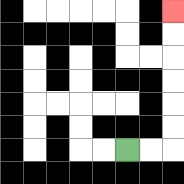{'start': '[5, 6]', 'end': '[7, 0]', 'path_directions': 'R,R,U,U,U,U,U,U', 'path_coordinates': '[[5, 6], [6, 6], [7, 6], [7, 5], [7, 4], [7, 3], [7, 2], [7, 1], [7, 0]]'}